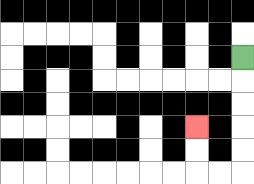{'start': '[10, 2]', 'end': '[8, 5]', 'path_directions': 'D,D,D,D,D,L,L,U,U', 'path_coordinates': '[[10, 2], [10, 3], [10, 4], [10, 5], [10, 6], [10, 7], [9, 7], [8, 7], [8, 6], [8, 5]]'}